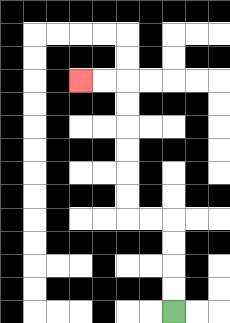{'start': '[7, 13]', 'end': '[3, 3]', 'path_directions': 'U,U,U,U,L,L,U,U,U,U,U,U,L,L', 'path_coordinates': '[[7, 13], [7, 12], [7, 11], [7, 10], [7, 9], [6, 9], [5, 9], [5, 8], [5, 7], [5, 6], [5, 5], [5, 4], [5, 3], [4, 3], [3, 3]]'}